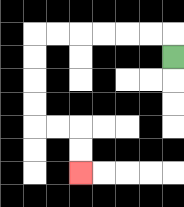{'start': '[7, 2]', 'end': '[3, 7]', 'path_directions': 'U,L,L,L,L,L,L,D,D,D,D,R,R,D,D', 'path_coordinates': '[[7, 2], [7, 1], [6, 1], [5, 1], [4, 1], [3, 1], [2, 1], [1, 1], [1, 2], [1, 3], [1, 4], [1, 5], [2, 5], [3, 5], [3, 6], [3, 7]]'}